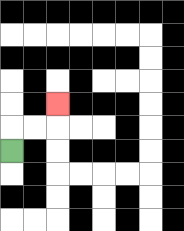{'start': '[0, 6]', 'end': '[2, 4]', 'path_directions': 'U,R,R,U', 'path_coordinates': '[[0, 6], [0, 5], [1, 5], [2, 5], [2, 4]]'}